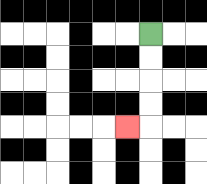{'start': '[6, 1]', 'end': '[5, 5]', 'path_directions': 'D,D,D,D,L', 'path_coordinates': '[[6, 1], [6, 2], [6, 3], [6, 4], [6, 5], [5, 5]]'}